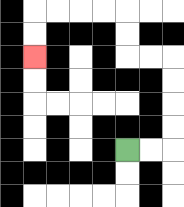{'start': '[5, 6]', 'end': '[1, 2]', 'path_directions': 'R,R,U,U,U,U,L,L,U,U,L,L,L,L,D,D', 'path_coordinates': '[[5, 6], [6, 6], [7, 6], [7, 5], [7, 4], [7, 3], [7, 2], [6, 2], [5, 2], [5, 1], [5, 0], [4, 0], [3, 0], [2, 0], [1, 0], [1, 1], [1, 2]]'}